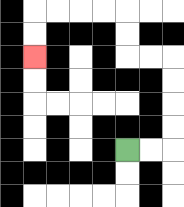{'start': '[5, 6]', 'end': '[1, 2]', 'path_directions': 'R,R,U,U,U,U,L,L,U,U,L,L,L,L,D,D', 'path_coordinates': '[[5, 6], [6, 6], [7, 6], [7, 5], [7, 4], [7, 3], [7, 2], [6, 2], [5, 2], [5, 1], [5, 0], [4, 0], [3, 0], [2, 0], [1, 0], [1, 1], [1, 2]]'}